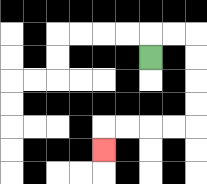{'start': '[6, 2]', 'end': '[4, 6]', 'path_directions': 'U,R,R,D,D,D,D,L,L,L,L,D', 'path_coordinates': '[[6, 2], [6, 1], [7, 1], [8, 1], [8, 2], [8, 3], [8, 4], [8, 5], [7, 5], [6, 5], [5, 5], [4, 5], [4, 6]]'}